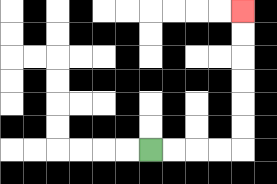{'start': '[6, 6]', 'end': '[10, 0]', 'path_directions': 'R,R,R,R,U,U,U,U,U,U', 'path_coordinates': '[[6, 6], [7, 6], [8, 6], [9, 6], [10, 6], [10, 5], [10, 4], [10, 3], [10, 2], [10, 1], [10, 0]]'}